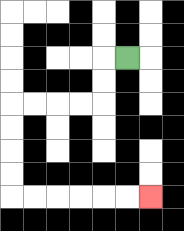{'start': '[5, 2]', 'end': '[6, 8]', 'path_directions': 'L,D,D,L,L,L,L,D,D,D,D,R,R,R,R,R,R', 'path_coordinates': '[[5, 2], [4, 2], [4, 3], [4, 4], [3, 4], [2, 4], [1, 4], [0, 4], [0, 5], [0, 6], [0, 7], [0, 8], [1, 8], [2, 8], [3, 8], [4, 8], [5, 8], [6, 8]]'}